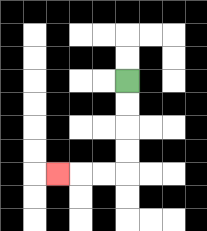{'start': '[5, 3]', 'end': '[2, 7]', 'path_directions': 'D,D,D,D,L,L,L', 'path_coordinates': '[[5, 3], [5, 4], [5, 5], [5, 6], [5, 7], [4, 7], [3, 7], [2, 7]]'}